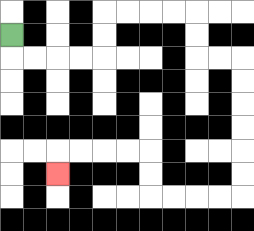{'start': '[0, 1]', 'end': '[2, 7]', 'path_directions': 'D,R,R,R,R,U,U,R,R,R,R,D,D,R,R,D,D,D,D,D,D,L,L,L,L,U,U,L,L,L,L,D', 'path_coordinates': '[[0, 1], [0, 2], [1, 2], [2, 2], [3, 2], [4, 2], [4, 1], [4, 0], [5, 0], [6, 0], [7, 0], [8, 0], [8, 1], [8, 2], [9, 2], [10, 2], [10, 3], [10, 4], [10, 5], [10, 6], [10, 7], [10, 8], [9, 8], [8, 8], [7, 8], [6, 8], [6, 7], [6, 6], [5, 6], [4, 6], [3, 6], [2, 6], [2, 7]]'}